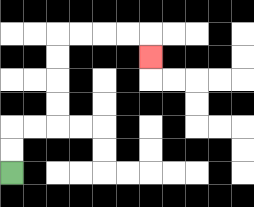{'start': '[0, 7]', 'end': '[6, 2]', 'path_directions': 'U,U,R,R,U,U,U,U,R,R,R,R,D', 'path_coordinates': '[[0, 7], [0, 6], [0, 5], [1, 5], [2, 5], [2, 4], [2, 3], [2, 2], [2, 1], [3, 1], [4, 1], [5, 1], [6, 1], [6, 2]]'}